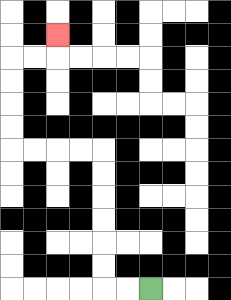{'start': '[6, 12]', 'end': '[2, 1]', 'path_directions': 'L,L,U,U,U,U,U,U,L,L,L,L,U,U,U,U,R,R,U', 'path_coordinates': '[[6, 12], [5, 12], [4, 12], [4, 11], [4, 10], [4, 9], [4, 8], [4, 7], [4, 6], [3, 6], [2, 6], [1, 6], [0, 6], [0, 5], [0, 4], [0, 3], [0, 2], [1, 2], [2, 2], [2, 1]]'}